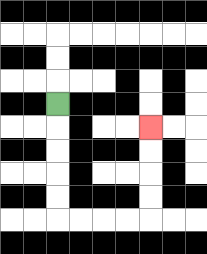{'start': '[2, 4]', 'end': '[6, 5]', 'path_directions': 'D,D,D,D,D,R,R,R,R,U,U,U,U', 'path_coordinates': '[[2, 4], [2, 5], [2, 6], [2, 7], [2, 8], [2, 9], [3, 9], [4, 9], [5, 9], [6, 9], [6, 8], [6, 7], [6, 6], [6, 5]]'}